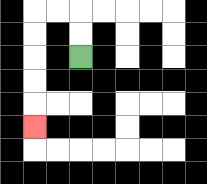{'start': '[3, 2]', 'end': '[1, 5]', 'path_directions': 'U,U,L,L,D,D,D,D,D', 'path_coordinates': '[[3, 2], [3, 1], [3, 0], [2, 0], [1, 0], [1, 1], [1, 2], [1, 3], [1, 4], [1, 5]]'}